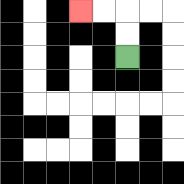{'start': '[5, 2]', 'end': '[3, 0]', 'path_directions': 'U,U,L,L', 'path_coordinates': '[[5, 2], [5, 1], [5, 0], [4, 0], [3, 0]]'}